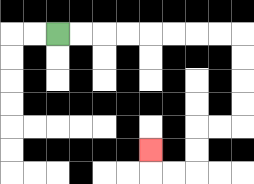{'start': '[2, 1]', 'end': '[6, 6]', 'path_directions': 'R,R,R,R,R,R,R,R,D,D,D,D,L,L,D,D,L,L,U', 'path_coordinates': '[[2, 1], [3, 1], [4, 1], [5, 1], [6, 1], [7, 1], [8, 1], [9, 1], [10, 1], [10, 2], [10, 3], [10, 4], [10, 5], [9, 5], [8, 5], [8, 6], [8, 7], [7, 7], [6, 7], [6, 6]]'}